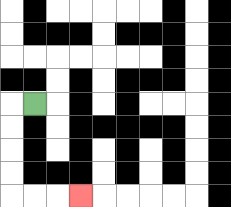{'start': '[1, 4]', 'end': '[3, 8]', 'path_directions': 'L,D,D,D,D,R,R,R', 'path_coordinates': '[[1, 4], [0, 4], [0, 5], [0, 6], [0, 7], [0, 8], [1, 8], [2, 8], [3, 8]]'}